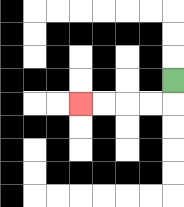{'start': '[7, 3]', 'end': '[3, 4]', 'path_directions': 'D,L,L,L,L', 'path_coordinates': '[[7, 3], [7, 4], [6, 4], [5, 4], [4, 4], [3, 4]]'}